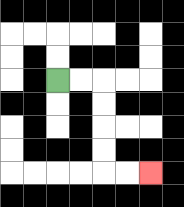{'start': '[2, 3]', 'end': '[6, 7]', 'path_directions': 'R,R,D,D,D,D,R,R', 'path_coordinates': '[[2, 3], [3, 3], [4, 3], [4, 4], [4, 5], [4, 6], [4, 7], [5, 7], [6, 7]]'}